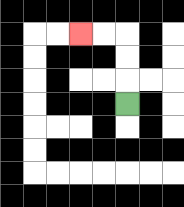{'start': '[5, 4]', 'end': '[3, 1]', 'path_directions': 'U,U,U,L,L', 'path_coordinates': '[[5, 4], [5, 3], [5, 2], [5, 1], [4, 1], [3, 1]]'}